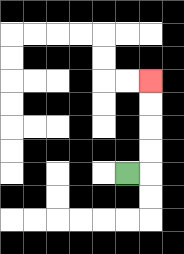{'start': '[5, 7]', 'end': '[6, 3]', 'path_directions': 'R,U,U,U,U', 'path_coordinates': '[[5, 7], [6, 7], [6, 6], [6, 5], [6, 4], [6, 3]]'}